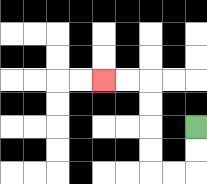{'start': '[8, 5]', 'end': '[4, 3]', 'path_directions': 'D,D,L,L,U,U,U,U,L,L', 'path_coordinates': '[[8, 5], [8, 6], [8, 7], [7, 7], [6, 7], [6, 6], [6, 5], [6, 4], [6, 3], [5, 3], [4, 3]]'}